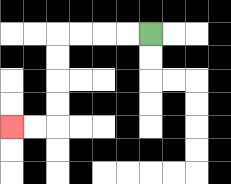{'start': '[6, 1]', 'end': '[0, 5]', 'path_directions': 'L,L,L,L,D,D,D,D,L,L', 'path_coordinates': '[[6, 1], [5, 1], [4, 1], [3, 1], [2, 1], [2, 2], [2, 3], [2, 4], [2, 5], [1, 5], [0, 5]]'}